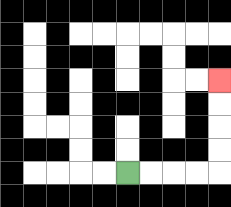{'start': '[5, 7]', 'end': '[9, 3]', 'path_directions': 'R,R,R,R,U,U,U,U', 'path_coordinates': '[[5, 7], [6, 7], [7, 7], [8, 7], [9, 7], [9, 6], [9, 5], [9, 4], [9, 3]]'}